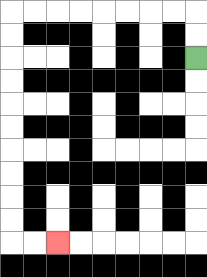{'start': '[8, 2]', 'end': '[2, 10]', 'path_directions': 'U,U,L,L,L,L,L,L,L,L,D,D,D,D,D,D,D,D,D,D,R,R', 'path_coordinates': '[[8, 2], [8, 1], [8, 0], [7, 0], [6, 0], [5, 0], [4, 0], [3, 0], [2, 0], [1, 0], [0, 0], [0, 1], [0, 2], [0, 3], [0, 4], [0, 5], [0, 6], [0, 7], [0, 8], [0, 9], [0, 10], [1, 10], [2, 10]]'}